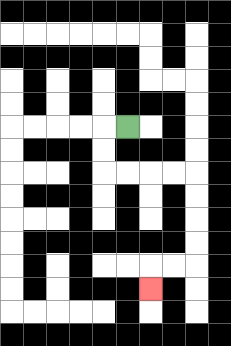{'start': '[5, 5]', 'end': '[6, 12]', 'path_directions': 'L,D,D,R,R,R,R,D,D,D,D,L,L,D', 'path_coordinates': '[[5, 5], [4, 5], [4, 6], [4, 7], [5, 7], [6, 7], [7, 7], [8, 7], [8, 8], [8, 9], [8, 10], [8, 11], [7, 11], [6, 11], [6, 12]]'}